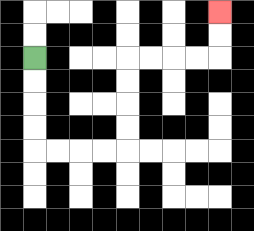{'start': '[1, 2]', 'end': '[9, 0]', 'path_directions': 'D,D,D,D,R,R,R,R,U,U,U,U,R,R,R,R,U,U', 'path_coordinates': '[[1, 2], [1, 3], [1, 4], [1, 5], [1, 6], [2, 6], [3, 6], [4, 6], [5, 6], [5, 5], [5, 4], [5, 3], [5, 2], [6, 2], [7, 2], [8, 2], [9, 2], [9, 1], [9, 0]]'}